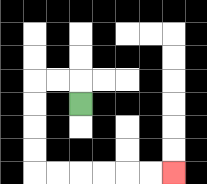{'start': '[3, 4]', 'end': '[7, 7]', 'path_directions': 'U,L,L,D,D,D,D,R,R,R,R,R,R', 'path_coordinates': '[[3, 4], [3, 3], [2, 3], [1, 3], [1, 4], [1, 5], [1, 6], [1, 7], [2, 7], [3, 7], [4, 7], [5, 7], [6, 7], [7, 7]]'}